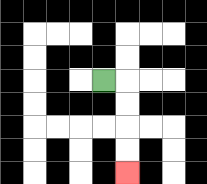{'start': '[4, 3]', 'end': '[5, 7]', 'path_directions': 'R,D,D,D,D', 'path_coordinates': '[[4, 3], [5, 3], [5, 4], [5, 5], [5, 6], [5, 7]]'}